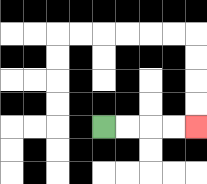{'start': '[4, 5]', 'end': '[8, 5]', 'path_directions': 'R,R,R,R', 'path_coordinates': '[[4, 5], [5, 5], [6, 5], [7, 5], [8, 5]]'}